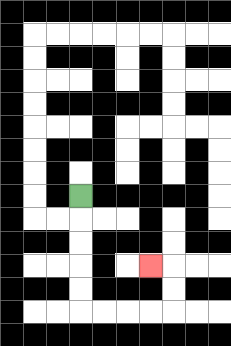{'start': '[3, 8]', 'end': '[6, 11]', 'path_directions': 'D,D,D,D,D,R,R,R,R,U,U,L', 'path_coordinates': '[[3, 8], [3, 9], [3, 10], [3, 11], [3, 12], [3, 13], [4, 13], [5, 13], [6, 13], [7, 13], [7, 12], [7, 11], [6, 11]]'}